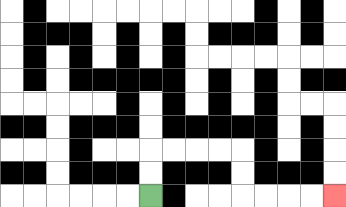{'start': '[6, 8]', 'end': '[14, 8]', 'path_directions': 'U,U,R,R,R,R,D,D,R,R,R,R', 'path_coordinates': '[[6, 8], [6, 7], [6, 6], [7, 6], [8, 6], [9, 6], [10, 6], [10, 7], [10, 8], [11, 8], [12, 8], [13, 8], [14, 8]]'}